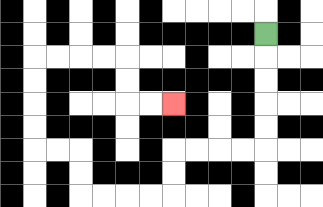{'start': '[11, 1]', 'end': '[7, 4]', 'path_directions': 'D,D,D,D,D,L,L,L,L,D,D,L,L,L,L,U,U,L,L,U,U,U,U,R,R,R,R,D,D,R,R', 'path_coordinates': '[[11, 1], [11, 2], [11, 3], [11, 4], [11, 5], [11, 6], [10, 6], [9, 6], [8, 6], [7, 6], [7, 7], [7, 8], [6, 8], [5, 8], [4, 8], [3, 8], [3, 7], [3, 6], [2, 6], [1, 6], [1, 5], [1, 4], [1, 3], [1, 2], [2, 2], [3, 2], [4, 2], [5, 2], [5, 3], [5, 4], [6, 4], [7, 4]]'}